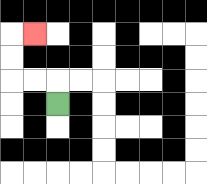{'start': '[2, 4]', 'end': '[1, 1]', 'path_directions': 'U,L,L,U,U,R', 'path_coordinates': '[[2, 4], [2, 3], [1, 3], [0, 3], [0, 2], [0, 1], [1, 1]]'}